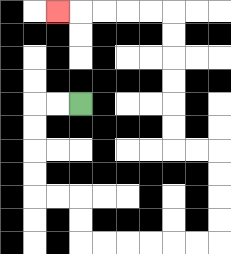{'start': '[3, 4]', 'end': '[2, 0]', 'path_directions': 'L,L,D,D,D,D,R,R,D,D,R,R,R,R,R,R,U,U,U,U,L,L,U,U,U,U,U,U,L,L,L,L,L', 'path_coordinates': '[[3, 4], [2, 4], [1, 4], [1, 5], [1, 6], [1, 7], [1, 8], [2, 8], [3, 8], [3, 9], [3, 10], [4, 10], [5, 10], [6, 10], [7, 10], [8, 10], [9, 10], [9, 9], [9, 8], [9, 7], [9, 6], [8, 6], [7, 6], [7, 5], [7, 4], [7, 3], [7, 2], [7, 1], [7, 0], [6, 0], [5, 0], [4, 0], [3, 0], [2, 0]]'}